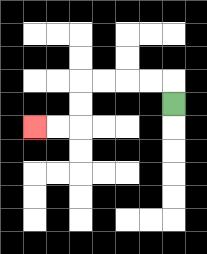{'start': '[7, 4]', 'end': '[1, 5]', 'path_directions': 'U,L,L,L,L,D,D,L,L', 'path_coordinates': '[[7, 4], [7, 3], [6, 3], [5, 3], [4, 3], [3, 3], [3, 4], [3, 5], [2, 5], [1, 5]]'}